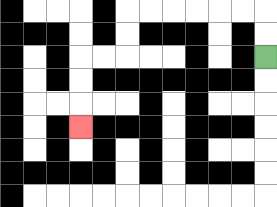{'start': '[11, 2]', 'end': '[3, 5]', 'path_directions': 'U,U,L,L,L,L,L,L,D,D,L,L,D,D,D', 'path_coordinates': '[[11, 2], [11, 1], [11, 0], [10, 0], [9, 0], [8, 0], [7, 0], [6, 0], [5, 0], [5, 1], [5, 2], [4, 2], [3, 2], [3, 3], [3, 4], [3, 5]]'}